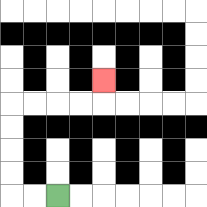{'start': '[2, 8]', 'end': '[4, 3]', 'path_directions': 'L,L,U,U,U,U,R,R,R,R,U', 'path_coordinates': '[[2, 8], [1, 8], [0, 8], [0, 7], [0, 6], [0, 5], [0, 4], [1, 4], [2, 4], [3, 4], [4, 4], [4, 3]]'}